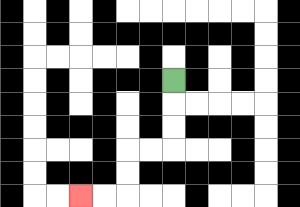{'start': '[7, 3]', 'end': '[3, 8]', 'path_directions': 'D,D,D,L,L,D,D,L,L', 'path_coordinates': '[[7, 3], [7, 4], [7, 5], [7, 6], [6, 6], [5, 6], [5, 7], [5, 8], [4, 8], [3, 8]]'}